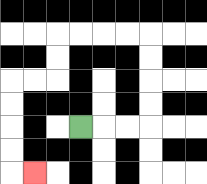{'start': '[3, 5]', 'end': '[1, 7]', 'path_directions': 'R,R,R,U,U,U,U,L,L,L,L,D,D,L,L,D,D,D,D,R', 'path_coordinates': '[[3, 5], [4, 5], [5, 5], [6, 5], [6, 4], [6, 3], [6, 2], [6, 1], [5, 1], [4, 1], [3, 1], [2, 1], [2, 2], [2, 3], [1, 3], [0, 3], [0, 4], [0, 5], [0, 6], [0, 7], [1, 7]]'}